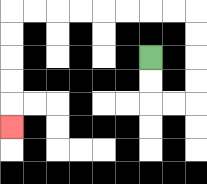{'start': '[6, 2]', 'end': '[0, 5]', 'path_directions': 'D,D,R,R,U,U,U,U,L,L,L,L,L,L,L,L,D,D,D,D,D', 'path_coordinates': '[[6, 2], [6, 3], [6, 4], [7, 4], [8, 4], [8, 3], [8, 2], [8, 1], [8, 0], [7, 0], [6, 0], [5, 0], [4, 0], [3, 0], [2, 0], [1, 0], [0, 0], [0, 1], [0, 2], [0, 3], [0, 4], [0, 5]]'}